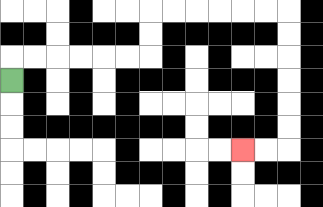{'start': '[0, 3]', 'end': '[10, 6]', 'path_directions': 'U,R,R,R,R,R,R,U,U,R,R,R,R,R,R,D,D,D,D,D,D,L,L', 'path_coordinates': '[[0, 3], [0, 2], [1, 2], [2, 2], [3, 2], [4, 2], [5, 2], [6, 2], [6, 1], [6, 0], [7, 0], [8, 0], [9, 0], [10, 0], [11, 0], [12, 0], [12, 1], [12, 2], [12, 3], [12, 4], [12, 5], [12, 6], [11, 6], [10, 6]]'}